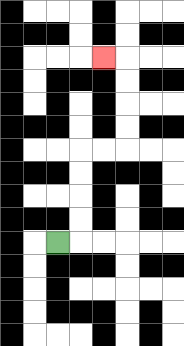{'start': '[2, 10]', 'end': '[4, 2]', 'path_directions': 'R,U,U,U,U,R,R,U,U,U,U,L', 'path_coordinates': '[[2, 10], [3, 10], [3, 9], [3, 8], [3, 7], [3, 6], [4, 6], [5, 6], [5, 5], [5, 4], [5, 3], [5, 2], [4, 2]]'}